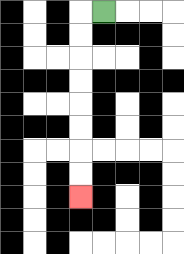{'start': '[4, 0]', 'end': '[3, 8]', 'path_directions': 'L,D,D,D,D,D,D,D,D', 'path_coordinates': '[[4, 0], [3, 0], [3, 1], [3, 2], [3, 3], [3, 4], [3, 5], [3, 6], [3, 7], [3, 8]]'}